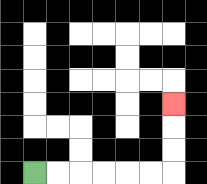{'start': '[1, 7]', 'end': '[7, 4]', 'path_directions': 'R,R,R,R,R,R,U,U,U', 'path_coordinates': '[[1, 7], [2, 7], [3, 7], [4, 7], [5, 7], [6, 7], [7, 7], [7, 6], [7, 5], [7, 4]]'}